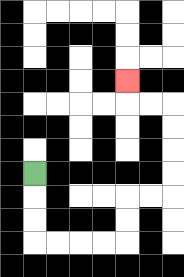{'start': '[1, 7]', 'end': '[5, 3]', 'path_directions': 'D,D,D,R,R,R,R,U,U,R,R,U,U,U,U,L,L,U', 'path_coordinates': '[[1, 7], [1, 8], [1, 9], [1, 10], [2, 10], [3, 10], [4, 10], [5, 10], [5, 9], [5, 8], [6, 8], [7, 8], [7, 7], [7, 6], [7, 5], [7, 4], [6, 4], [5, 4], [5, 3]]'}